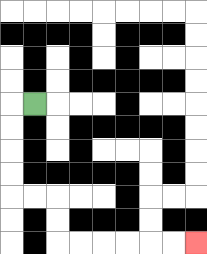{'start': '[1, 4]', 'end': '[8, 10]', 'path_directions': 'L,D,D,D,D,R,R,D,D,R,R,R,R,R,R', 'path_coordinates': '[[1, 4], [0, 4], [0, 5], [0, 6], [0, 7], [0, 8], [1, 8], [2, 8], [2, 9], [2, 10], [3, 10], [4, 10], [5, 10], [6, 10], [7, 10], [8, 10]]'}